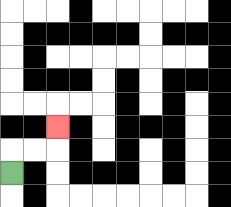{'start': '[0, 7]', 'end': '[2, 5]', 'path_directions': 'U,R,R,U', 'path_coordinates': '[[0, 7], [0, 6], [1, 6], [2, 6], [2, 5]]'}